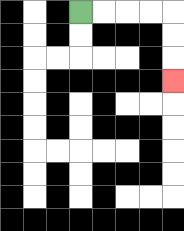{'start': '[3, 0]', 'end': '[7, 3]', 'path_directions': 'R,R,R,R,D,D,D', 'path_coordinates': '[[3, 0], [4, 0], [5, 0], [6, 0], [7, 0], [7, 1], [7, 2], [7, 3]]'}